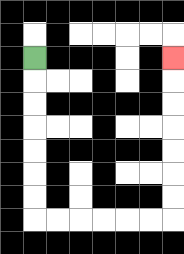{'start': '[1, 2]', 'end': '[7, 2]', 'path_directions': 'D,D,D,D,D,D,D,R,R,R,R,R,R,U,U,U,U,U,U,U', 'path_coordinates': '[[1, 2], [1, 3], [1, 4], [1, 5], [1, 6], [1, 7], [1, 8], [1, 9], [2, 9], [3, 9], [4, 9], [5, 9], [6, 9], [7, 9], [7, 8], [7, 7], [7, 6], [7, 5], [7, 4], [7, 3], [7, 2]]'}